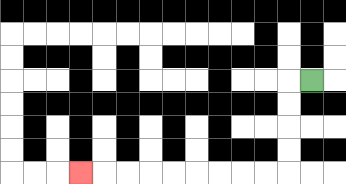{'start': '[13, 3]', 'end': '[3, 7]', 'path_directions': 'L,D,D,D,D,L,L,L,L,L,L,L,L,L', 'path_coordinates': '[[13, 3], [12, 3], [12, 4], [12, 5], [12, 6], [12, 7], [11, 7], [10, 7], [9, 7], [8, 7], [7, 7], [6, 7], [5, 7], [4, 7], [3, 7]]'}